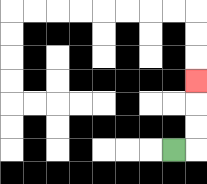{'start': '[7, 6]', 'end': '[8, 3]', 'path_directions': 'R,U,U,U', 'path_coordinates': '[[7, 6], [8, 6], [8, 5], [8, 4], [8, 3]]'}